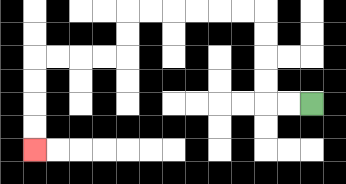{'start': '[13, 4]', 'end': '[1, 6]', 'path_directions': 'L,L,U,U,U,U,L,L,L,L,L,L,D,D,L,L,L,L,D,D,D,D', 'path_coordinates': '[[13, 4], [12, 4], [11, 4], [11, 3], [11, 2], [11, 1], [11, 0], [10, 0], [9, 0], [8, 0], [7, 0], [6, 0], [5, 0], [5, 1], [5, 2], [4, 2], [3, 2], [2, 2], [1, 2], [1, 3], [1, 4], [1, 5], [1, 6]]'}